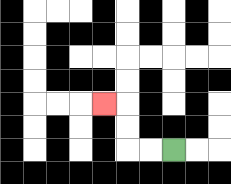{'start': '[7, 6]', 'end': '[4, 4]', 'path_directions': 'L,L,U,U,L', 'path_coordinates': '[[7, 6], [6, 6], [5, 6], [5, 5], [5, 4], [4, 4]]'}